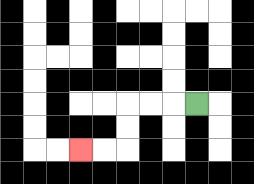{'start': '[8, 4]', 'end': '[3, 6]', 'path_directions': 'L,L,L,D,D,L,L', 'path_coordinates': '[[8, 4], [7, 4], [6, 4], [5, 4], [5, 5], [5, 6], [4, 6], [3, 6]]'}